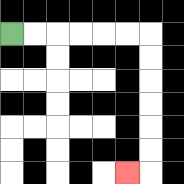{'start': '[0, 1]', 'end': '[5, 7]', 'path_directions': 'R,R,R,R,R,R,D,D,D,D,D,D,L', 'path_coordinates': '[[0, 1], [1, 1], [2, 1], [3, 1], [4, 1], [5, 1], [6, 1], [6, 2], [6, 3], [6, 4], [6, 5], [6, 6], [6, 7], [5, 7]]'}